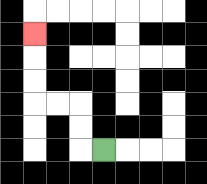{'start': '[4, 6]', 'end': '[1, 1]', 'path_directions': 'L,U,U,L,L,U,U,U', 'path_coordinates': '[[4, 6], [3, 6], [3, 5], [3, 4], [2, 4], [1, 4], [1, 3], [1, 2], [1, 1]]'}